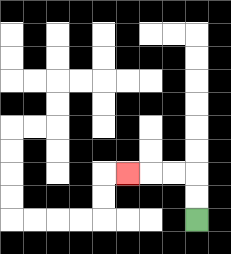{'start': '[8, 9]', 'end': '[5, 7]', 'path_directions': 'U,U,L,L,L', 'path_coordinates': '[[8, 9], [8, 8], [8, 7], [7, 7], [6, 7], [5, 7]]'}